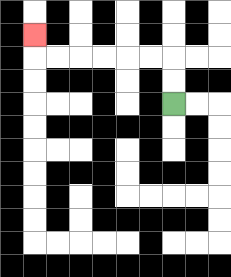{'start': '[7, 4]', 'end': '[1, 1]', 'path_directions': 'U,U,L,L,L,L,L,L,U', 'path_coordinates': '[[7, 4], [7, 3], [7, 2], [6, 2], [5, 2], [4, 2], [3, 2], [2, 2], [1, 2], [1, 1]]'}